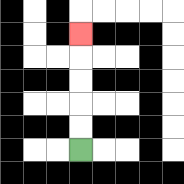{'start': '[3, 6]', 'end': '[3, 1]', 'path_directions': 'U,U,U,U,U', 'path_coordinates': '[[3, 6], [3, 5], [3, 4], [3, 3], [3, 2], [3, 1]]'}